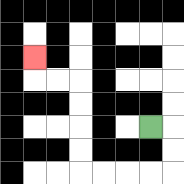{'start': '[6, 5]', 'end': '[1, 2]', 'path_directions': 'R,D,D,L,L,L,L,U,U,U,U,L,L,U', 'path_coordinates': '[[6, 5], [7, 5], [7, 6], [7, 7], [6, 7], [5, 7], [4, 7], [3, 7], [3, 6], [3, 5], [3, 4], [3, 3], [2, 3], [1, 3], [1, 2]]'}